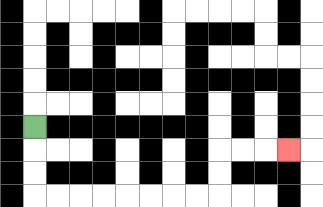{'start': '[1, 5]', 'end': '[12, 6]', 'path_directions': 'D,D,D,R,R,R,R,R,R,R,R,U,U,R,R,R', 'path_coordinates': '[[1, 5], [1, 6], [1, 7], [1, 8], [2, 8], [3, 8], [4, 8], [5, 8], [6, 8], [7, 8], [8, 8], [9, 8], [9, 7], [9, 6], [10, 6], [11, 6], [12, 6]]'}